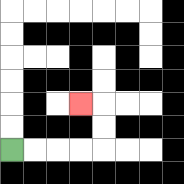{'start': '[0, 6]', 'end': '[3, 4]', 'path_directions': 'R,R,R,R,U,U,L', 'path_coordinates': '[[0, 6], [1, 6], [2, 6], [3, 6], [4, 6], [4, 5], [4, 4], [3, 4]]'}